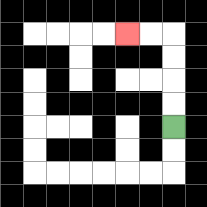{'start': '[7, 5]', 'end': '[5, 1]', 'path_directions': 'U,U,U,U,L,L', 'path_coordinates': '[[7, 5], [7, 4], [7, 3], [7, 2], [7, 1], [6, 1], [5, 1]]'}